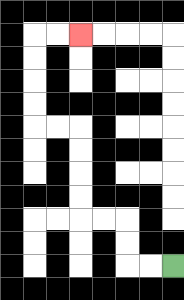{'start': '[7, 11]', 'end': '[3, 1]', 'path_directions': 'L,L,U,U,L,L,U,U,U,U,L,L,U,U,U,U,R,R', 'path_coordinates': '[[7, 11], [6, 11], [5, 11], [5, 10], [5, 9], [4, 9], [3, 9], [3, 8], [3, 7], [3, 6], [3, 5], [2, 5], [1, 5], [1, 4], [1, 3], [1, 2], [1, 1], [2, 1], [3, 1]]'}